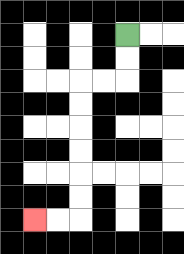{'start': '[5, 1]', 'end': '[1, 9]', 'path_directions': 'D,D,L,L,D,D,D,D,D,D,L,L', 'path_coordinates': '[[5, 1], [5, 2], [5, 3], [4, 3], [3, 3], [3, 4], [3, 5], [3, 6], [3, 7], [3, 8], [3, 9], [2, 9], [1, 9]]'}